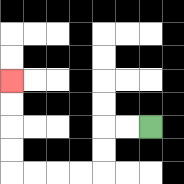{'start': '[6, 5]', 'end': '[0, 3]', 'path_directions': 'L,L,D,D,L,L,L,L,U,U,U,U', 'path_coordinates': '[[6, 5], [5, 5], [4, 5], [4, 6], [4, 7], [3, 7], [2, 7], [1, 7], [0, 7], [0, 6], [0, 5], [0, 4], [0, 3]]'}